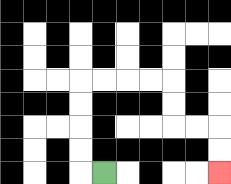{'start': '[4, 7]', 'end': '[9, 7]', 'path_directions': 'L,U,U,U,U,R,R,R,R,D,D,R,R,D,D', 'path_coordinates': '[[4, 7], [3, 7], [3, 6], [3, 5], [3, 4], [3, 3], [4, 3], [5, 3], [6, 3], [7, 3], [7, 4], [7, 5], [8, 5], [9, 5], [9, 6], [9, 7]]'}